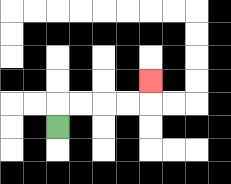{'start': '[2, 5]', 'end': '[6, 3]', 'path_directions': 'U,R,R,R,R,U', 'path_coordinates': '[[2, 5], [2, 4], [3, 4], [4, 4], [5, 4], [6, 4], [6, 3]]'}